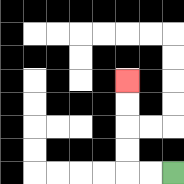{'start': '[7, 7]', 'end': '[5, 3]', 'path_directions': 'L,L,U,U,U,U', 'path_coordinates': '[[7, 7], [6, 7], [5, 7], [5, 6], [5, 5], [5, 4], [5, 3]]'}